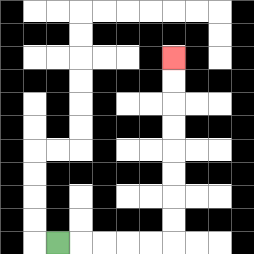{'start': '[2, 10]', 'end': '[7, 2]', 'path_directions': 'R,R,R,R,R,U,U,U,U,U,U,U,U', 'path_coordinates': '[[2, 10], [3, 10], [4, 10], [5, 10], [6, 10], [7, 10], [7, 9], [7, 8], [7, 7], [7, 6], [7, 5], [7, 4], [7, 3], [7, 2]]'}